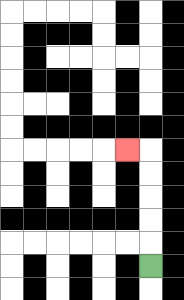{'start': '[6, 11]', 'end': '[5, 6]', 'path_directions': 'U,U,U,U,U,L', 'path_coordinates': '[[6, 11], [6, 10], [6, 9], [6, 8], [6, 7], [6, 6], [5, 6]]'}